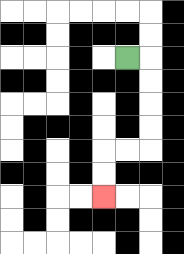{'start': '[5, 2]', 'end': '[4, 8]', 'path_directions': 'R,D,D,D,D,L,L,D,D', 'path_coordinates': '[[5, 2], [6, 2], [6, 3], [6, 4], [6, 5], [6, 6], [5, 6], [4, 6], [4, 7], [4, 8]]'}